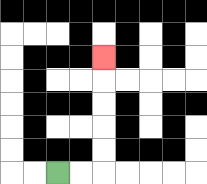{'start': '[2, 7]', 'end': '[4, 2]', 'path_directions': 'R,R,U,U,U,U,U', 'path_coordinates': '[[2, 7], [3, 7], [4, 7], [4, 6], [4, 5], [4, 4], [4, 3], [4, 2]]'}